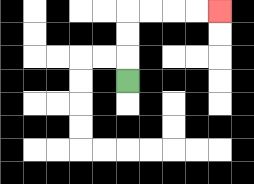{'start': '[5, 3]', 'end': '[9, 0]', 'path_directions': 'U,U,U,R,R,R,R', 'path_coordinates': '[[5, 3], [5, 2], [5, 1], [5, 0], [6, 0], [7, 0], [8, 0], [9, 0]]'}